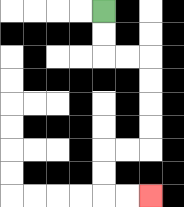{'start': '[4, 0]', 'end': '[6, 8]', 'path_directions': 'D,D,R,R,D,D,D,D,L,L,D,D,R,R', 'path_coordinates': '[[4, 0], [4, 1], [4, 2], [5, 2], [6, 2], [6, 3], [6, 4], [6, 5], [6, 6], [5, 6], [4, 6], [4, 7], [4, 8], [5, 8], [6, 8]]'}